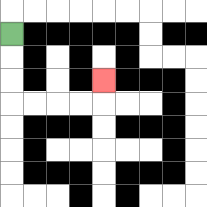{'start': '[0, 1]', 'end': '[4, 3]', 'path_directions': 'D,D,D,R,R,R,R,U', 'path_coordinates': '[[0, 1], [0, 2], [0, 3], [0, 4], [1, 4], [2, 4], [3, 4], [4, 4], [4, 3]]'}